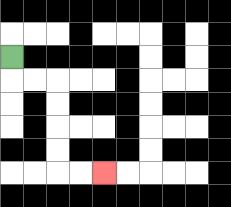{'start': '[0, 2]', 'end': '[4, 7]', 'path_directions': 'D,R,R,D,D,D,D,R,R', 'path_coordinates': '[[0, 2], [0, 3], [1, 3], [2, 3], [2, 4], [2, 5], [2, 6], [2, 7], [3, 7], [4, 7]]'}